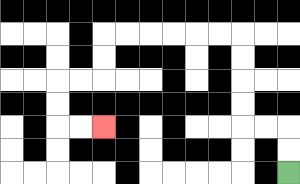{'start': '[12, 7]', 'end': '[4, 5]', 'path_directions': 'U,U,L,L,U,U,U,U,L,L,L,L,L,L,D,D,L,L,D,D,R,R', 'path_coordinates': '[[12, 7], [12, 6], [12, 5], [11, 5], [10, 5], [10, 4], [10, 3], [10, 2], [10, 1], [9, 1], [8, 1], [7, 1], [6, 1], [5, 1], [4, 1], [4, 2], [4, 3], [3, 3], [2, 3], [2, 4], [2, 5], [3, 5], [4, 5]]'}